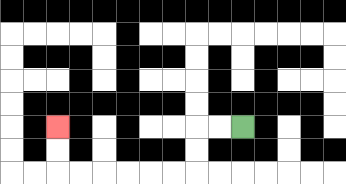{'start': '[10, 5]', 'end': '[2, 5]', 'path_directions': 'L,L,D,D,L,L,L,L,L,L,U,U', 'path_coordinates': '[[10, 5], [9, 5], [8, 5], [8, 6], [8, 7], [7, 7], [6, 7], [5, 7], [4, 7], [3, 7], [2, 7], [2, 6], [2, 5]]'}